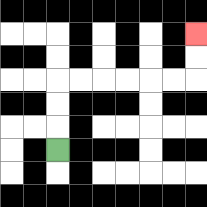{'start': '[2, 6]', 'end': '[8, 1]', 'path_directions': 'U,U,U,R,R,R,R,R,R,U,U', 'path_coordinates': '[[2, 6], [2, 5], [2, 4], [2, 3], [3, 3], [4, 3], [5, 3], [6, 3], [7, 3], [8, 3], [8, 2], [8, 1]]'}